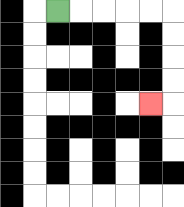{'start': '[2, 0]', 'end': '[6, 4]', 'path_directions': 'R,R,R,R,R,D,D,D,D,L', 'path_coordinates': '[[2, 0], [3, 0], [4, 0], [5, 0], [6, 0], [7, 0], [7, 1], [7, 2], [7, 3], [7, 4], [6, 4]]'}